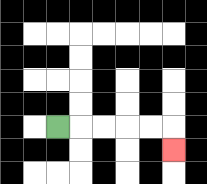{'start': '[2, 5]', 'end': '[7, 6]', 'path_directions': 'R,R,R,R,R,D', 'path_coordinates': '[[2, 5], [3, 5], [4, 5], [5, 5], [6, 5], [7, 5], [7, 6]]'}